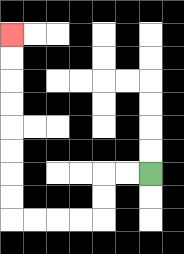{'start': '[6, 7]', 'end': '[0, 1]', 'path_directions': 'L,L,D,D,L,L,L,L,U,U,U,U,U,U,U,U', 'path_coordinates': '[[6, 7], [5, 7], [4, 7], [4, 8], [4, 9], [3, 9], [2, 9], [1, 9], [0, 9], [0, 8], [0, 7], [0, 6], [0, 5], [0, 4], [0, 3], [0, 2], [0, 1]]'}